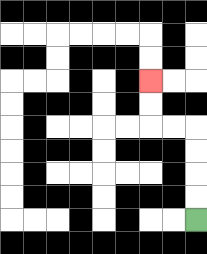{'start': '[8, 9]', 'end': '[6, 3]', 'path_directions': 'U,U,U,U,L,L,U,U', 'path_coordinates': '[[8, 9], [8, 8], [8, 7], [8, 6], [8, 5], [7, 5], [6, 5], [6, 4], [6, 3]]'}